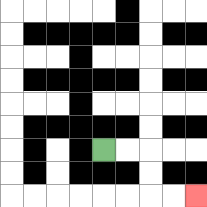{'start': '[4, 6]', 'end': '[8, 8]', 'path_directions': 'R,R,D,D,R,R', 'path_coordinates': '[[4, 6], [5, 6], [6, 6], [6, 7], [6, 8], [7, 8], [8, 8]]'}